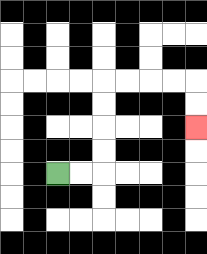{'start': '[2, 7]', 'end': '[8, 5]', 'path_directions': 'R,R,U,U,U,U,R,R,R,R,D,D', 'path_coordinates': '[[2, 7], [3, 7], [4, 7], [4, 6], [4, 5], [4, 4], [4, 3], [5, 3], [6, 3], [7, 3], [8, 3], [8, 4], [8, 5]]'}